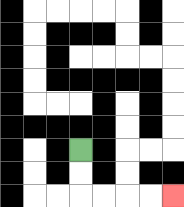{'start': '[3, 6]', 'end': '[7, 8]', 'path_directions': 'D,D,R,R,R,R', 'path_coordinates': '[[3, 6], [3, 7], [3, 8], [4, 8], [5, 8], [6, 8], [7, 8]]'}